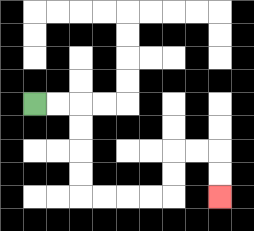{'start': '[1, 4]', 'end': '[9, 8]', 'path_directions': 'R,R,D,D,D,D,R,R,R,R,U,U,R,R,D,D', 'path_coordinates': '[[1, 4], [2, 4], [3, 4], [3, 5], [3, 6], [3, 7], [3, 8], [4, 8], [5, 8], [6, 8], [7, 8], [7, 7], [7, 6], [8, 6], [9, 6], [9, 7], [9, 8]]'}